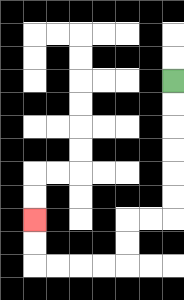{'start': '[7, 3]', 'end': '[1, 9]', 'path_directions': 'D,D,D,D,D,D,L,L,D,D,L,L,L,L,U,U', 'path_coordinates': '[[7, 3], [7, 4], [7, 5], [7, 6], [7, 7], [7, 8], [7, 9], [6, 9], [5, 9], [5, 10], [5, 11], [4, 11], [3, 11], [2, 11], [1, 11], [1, 10], [1, 9]]'}